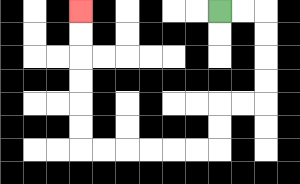{'start': '[9, 0]', 'end': '[3, 0]', 'path_directions': 'R,R,D,D,D,D,L,L,D,D,L,L,L,L,L,L,U,U,U,U,U,U', 'path_coordinates': '[[9, 0], [10, 0], [11, 0], [11, 1], [11, 2], [11, 3], [11, 4], [10, 4], [9, 4], [9, 5], [9, 6], [8, 6], [7, 6], [6, 6], [5, 6], [4, 6], [3, 6], [3, 5], [3, 4], [3, 3], [3, 2], [3, 1], [3, 0]]'}